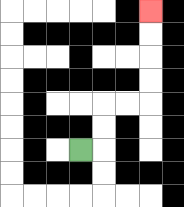{'start': '[3, 6]', 'end': '[6, 0]', 'path_directions': 'R,U,U,R,R,U,U,U,U', 'path_coordinates': '[[3, 6], [4, 6], [4, 5], [4, 4], [5, 4], [6, 4], [6, 3], [6, 2], [6, 1], [6, 0]]'}